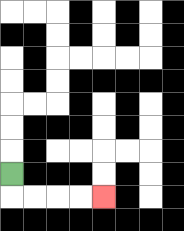{'start': '[0, 7]', 'end': '[4, 8]', 'path_directions': 'D,R,R,R,R', 'path_coordinates': '[[0, 7], [0, 8], [1, 8], [2, 8], [3, 8], [4, 8]]'}